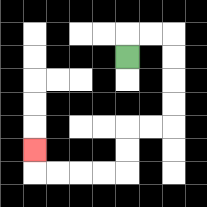{'start': '[5, 2]', 'end': '[1, 6]', 'path_directions': 'U,R,R,D,D,D,D,L,L,D,D,L,L,L,L,U', 'path_coordinates': '[[5, 2], [5, 1], [6, 1], [7, 1], [7, 2], [7, 3], [7, 4], [7, 5], [6, 5], [5, 5], [5, 6], [5, 7], [4, 7], [3, 7], [2, 7], [1, 7], [1, 6]]'}